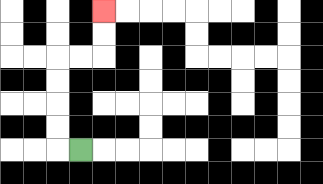{'start': '[3, 6]', 'end': '[4, 0]', 'path_directions': 'L,U,U,U,U,R,R,U,U', 'path_coordinates': '[[3, 6], [2, 6], [2, 5], [2, 4], [2, 3], [2, 2], [3, 2], [4, 2], [4, 1], [4, 0]]'}